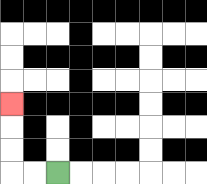{'start': '[2, 7]', 'end': '[0, 4]', 'path_directions': 'L,L,U,U,U', 'path_coordinates': '[[2, 7], [1, 7], [0, 7], [0, 6], [0, 5], [0, 4]]'}